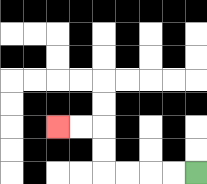{'start': '[8, 7]', 'end': '[2, 5]', 'path_directions': 'L,L,L,L,U,U,L,L', 'path_coordinates': '[[8, 7], [7, 7], [6, 7], [5, 7], [4, 7], [4, 6], [4, 5], [3, 5], [2, 5]]'}